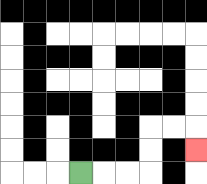{'start': '[3, 7]', 'end': '[8, 6]', 'path_directions': 'R,R,R,U,U,R,R,D', 'path_coordinates': '[[3, 7], [4, 7], [5, 7], [6, 7], [6, 6], [6, 5], [7, 5], [8, 5], [8, 6]]'}